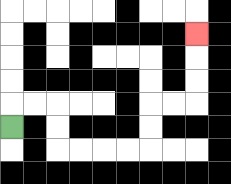{'start': '[0, 5]', 'end': '[8, 1]', 'path_directions': 'U,R,R,D,D,R,R,R,R,U,U,R,R,U,U,U', 'path_coordinates': '[[0, 5], [0, 4], [1, 4], [2, 4], [2, 5], [2, 6], [3, 6], [4, 6], [5, 6], [6, 6], [6, 5], [6, 4], [7, 4], [8, 4], [8, 3], [8, 2], [8, 1]]'}